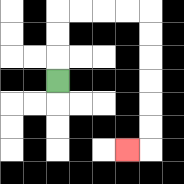{'start': '[2, 3]', 'end': '[5, 6]', 'path_directions': 'U,U,U,R,R,R,R,D,D,D,D,D,D,L', 'path_coordinates': '[[2, 3], [2, 2], [2, 1], [2, 0], [3, 0], [4, 0], [5, 0], [6, 0], [6, 1], [6, 2], [6, 3], [6, 4], [6, 5], [6, 6], [5, 6]]'}